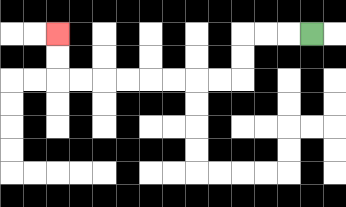{'start': '[13, 1]', 'end': '[2, 1]', 'path_directions': 'L,L,L,D,D,L,L,L,L,L,L,L,L,U,U', 'path_coordinates': '[[13, 1], [12, 1], [11, 1], [10, 1], [10, 2], [10, 3], [9, 3], [8, 3], [7, 3], [6, 3], [5, 3], [4, 3], [3, 3], [2, 3], [2, 2], [2, 1]]'}